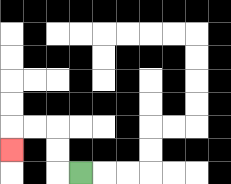{'start': '[3, 7]', 'end': '[0, 6]', 'path_directions': 'L,U,U,L,L,D', 'path_coordinates': '[[3, 7], [2, 7], [2, 6], [2, 5], [1, 5], [0, 5], [0, 6]]'}